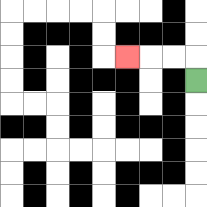{'start': '[8, 3]', 'end': '[5, 2]', 'path_directions': 'U,L,L,L', 'path_coordinates': '[[8, 3], [8, 2], [7, 2], [6, 2], [5, 2]]'}